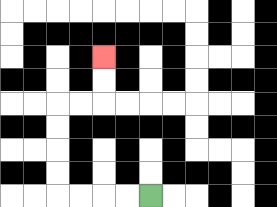{'start': '[6, 8]', 'end': '[4, 2]', 'path_directions': 'L,L,L,L,U,U,U,U,R,R,U,U', 'path_coordinates': '[[6, 8], [5, 8], [4, 8], [3, 8], [2, 8], [2, 7], [2, 6], [2, 5], [2, 4], [3, 4], [4, 4], [4, 3], [4, 2]]'}